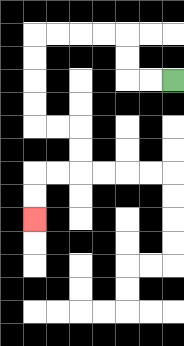{'start': '[7, 3]', 'end': '[1, 9]', 'path_directions': 'L,L,U,U,L,L,L,L,D,D,D,D,R,R,D,D,L,L,D,D', 'path_coordinates': '[[7, 3], [6, 3], [5, 3], [5, 2], [5, 1], [4, 1], [3, 1], [2, 1], [1, 1], [1, 2], [1, 3], [1, 4], [1, 5], [2, 5], [3, 5], [3, 6], [3, 7], [2, 7], [1, 7], [1, 8], [1, 9]]'}